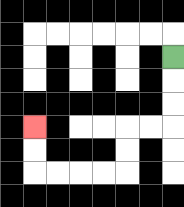{'start': '[7, 2]', 'end': '[1, 5]', 'path_directions': 'D,D,D,L,L,D,D,L,L,L,L,U,U', 'path_coordinates': '[[7, 2], [7, 3], [7, 4], [7, 5], [6, 5], [5, 5], [5, 6], [5, 7], [4, 7], [3, 7], [2, 7], [1, 7], [1, 6], [1, 5]]'}